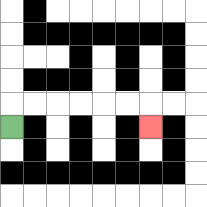{'start': '[0, 5]', 'end': '[6, 5]', 'path_directions': 'U,R,R,R,R,R,R,D', 'path_coordinates': '[[0, 5], [0, 4], [1, 4], [2, 4], [3, 4], [4, 4], [5, 4], [6, 4], [6, 5]]'}